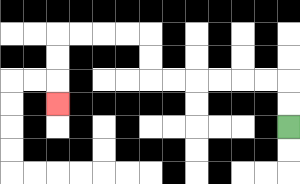{'start': '[12, 5]', 'end': '[2, 4]', 'path_directions': 'U,U,L,L,L,L,L,L,U,U,L,L,L,L,D,D,D', 'path_coordinates': '[[12, 5], [12, 4], [12, 3], [11, 3], [10, 3], [9, 3], [8, 3], [7, 3], [6, 3], [6, 2], [6, 1], [5, 1], [4, 1], [3, 1], [2, 1], [2, 2], [2, 3], [2, 4]]'}